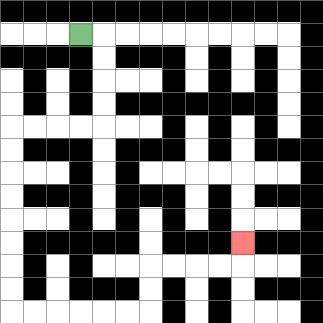{'start': '[3, 1]', 'end': '[10, 10]', 'path_directions': 'R,D,D,D,D,L,L,L,L,D,D,D,D,D,D,D,D,R,R,R,R,R,R,U,U,R,R,R,R,U', 'path_coordinates': '[[3, 1], [4, 1], [4, 2], [4, 3], [4, 4], [4, 5], [3, 5], [2, 5], [1, 5], [0, 5], [0, 6], [0, 7], [0, 8], [0, 9], [0, 10], [0, 11], [0, 12], [0, 13], [1, 13], [2, 13], [3, 13], [4, 13], [5, 13], [6, 13], [6, 12], [6, 11], [7, 11], [8, 11], [9, 11], [10, 11], [10, 10]]'}